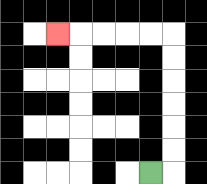{'start': '[6, 7]', 'end': '[2, 1]', 'path_directions': 'R,U,U,U,U,U,U,L,L,L,L,L', 'path_coordinates': '[[6, 7], [7, 7], [7, 6], [7, 5], [7, 4], [7, 3], [7, 2], [7, 1], [6, 1], [5, 1], [4, 1], [3, 1], [2, 1]]'}